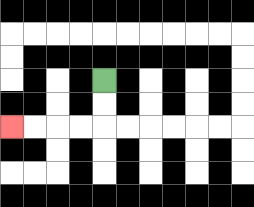{'start': '[4, 3]', 'end': '[0, 5]', 'path_directions': 'D,D,L,L,L,L', 'path_coordinates': '[[4, 3], [4, 4], [4, 5], [3, 5], [2, 5], [1, 5], [0, 5]]'}